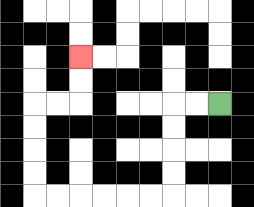{'start': '[9, 4]', 'end': '[3, 2]', 'path_directions': 'L,L,D,D,D,D,L,L,L,L,L,L,U,U,U,U,R,R,U,U', 'path_coordinates': '[[9, 4], [8, 4], [7, 4], [7, 5], [7, 6], [7, 7], [7, 8], [6, 8], [5, 8], [4, 8], [3, 8], [2, 8], [1, 8], [1, 7], [1, 6], [1, 5], [1, 4], [2, 4], [3, 4], [3, 3], [3, 2]]'}